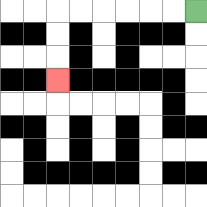{'start': '[8, 0]', 'end': '[2, 3]', 'path_directions': 'L,L,L,L,L,L,D,D,D', 'path_coordinates': '[[8, 0], [7, 0], [6, 0], [5, 0], [4, 0], [3, 0], [2, 0], [2, 1], [2, 2], [2, 3]]'}